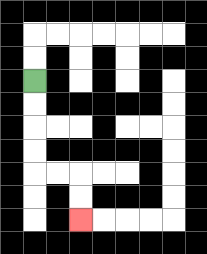{'start': '[1, 3]', 'end': '[3, 9]', 'path_directions': 'D,D,D,D,R,R,D,D', 'path_coordinates': '[[1, 3], [1, 4], [1, 5], [1, 6], [1, 7], [2, 7], [3, 7], [3, 8], [3, 9]]'}